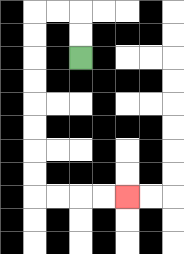{'start': '[3, 2]', 'end': '[5, 8]', 'path_directions': 'U,U,L,L,D,D,D,D,D,D,D,D,R,R,R,R', 'path_coordinates': '[[3, 2], [3, 1], [3, 0], [2, 0], [1, 0], [1, 1], [1, 2], [1, 3], [1, 4], [1, 5], [1, 6], [1, 7], [1, 8], [2, 8], [3, 8], [4, 8], [5, 8]]'}